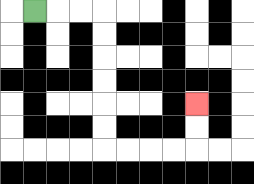{'start': '[1, 0]', 'end': '[8, 4]', 'path_directions': 'R,R,R,D,D,D,D,D,D,R,R,R,R,U,U', 'path_coordinates': '[[1, 0], [2, 0], [3, 0], [4, 0], [4, 1], [4, 2], [4, 3], [4, 4], [4, 5], [4, 6], [5, 6], [6, 6], [7, 6], [8, 6], [8, 5], [8, 4]]'}